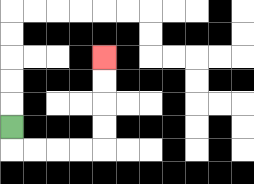{'start': '[0, 5]', 'end': '[4, 2]', 'path_directions': 'D,R,R,R,R,U,U,U,U', 'path_coordinates': '[[0, 5], [0, 6], [1, 6], [2, 6], [3, 6], [4, 6], [4, 5], [4, 4], [4, 3], [4, 2]]'}